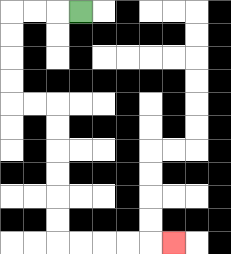{'start': '[3, 0]', 'end': '[7, 10]', 'path_directions': 'L,L,L,D,D,D,D,R,R,D,D,D,D,D,D,R,R,R,R,R', 'path_coordinates': '[[3, 0], [2, 0], [1, 0], [0, 0], [0, 1], [0, 2], [0, 3], [0, 4], [1, 4], [2, 4], [2, 5], [2, 6], [2, 7], [2, 8], [2, 9], [2, 10], [3, 10], [4, 10], [5, 10], [6, 10], [7, 10]]'}